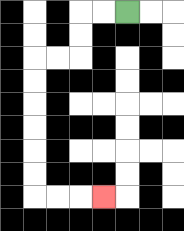{'start': '[5, 0]', 'end': '[4, 8]', 'path_directions': 'L,L,D,D,L,L,D,D,D,D,D,D,R,R,R', 'path_coordinates': '[[5, 0], [4, 0], [3, 0], [3, 1], [3, 2], [2, 2], [1, 2], [1, 3], [1, 4], [1, 5], [1, 6], [1, 7], [1, 8], [2, 8], [3, 8], [4, 8]]'}